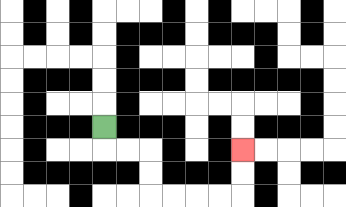{'start': '[4, 5]', 'end': '[10, 6]', 'path_directions': 'D,R,R,D,D,R,R,R,R,U,U', 'path_coordinates': '[[4, 5], [4, 6], [5, 6], [6, 6], [6, 7], [6, 8], [7, 8], [8, 8], [9, 8], [10, 8], [10, 7], [10, 6]]'}